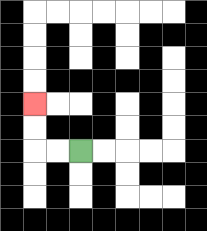{'start': '[3, 6]', 'end': '[1, 4]', 'path_directions': 'L,L,U,U', 'path_coordinates': '[[3, 6], [2, 6], [1, 6], [1, 5], [1, 4]]'}